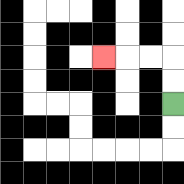{'start': '[7, 4]', 'end': '[4, 2]', 'path_directions': 'U,U,L,L,L', 'path_coordinates': '[[7, 4], [7, 3], [7, 2], [6, 2], [5, 2], [4, 2]]'}